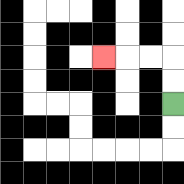{'start': '[7, 4]', 'end': '[4, 2]', 'path_directions': 'U,U,L,L,L', 'path_coordinates': '[[7, 4], [7, 3], [7, 2], [6, 2], [5, 2], [4, 2]]'}